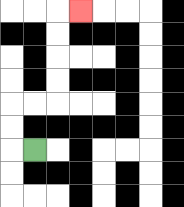{'start': '[1, 6]', 'end': '[3, 0]', 'path_directions': 'L,U,U,R,R,U,U,U,U,R', 'path_coordinates': '[[1, 6], [0, 6], [0, 5], [0, 4], [1, 4], [2, 4], [2, 3], [2, 2], [2, 1], [2, 0], [3, 0]]'}